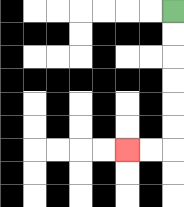{'start': '[7, 0]', 'end': '[5, 6]', 'path_directions': 'D,D,D,D,D,D,L,L', 'path_coordinates': '[[7, 0], [7, 1], [7, 2], [7, 3], [7, 4], [7, 5], [7, 6], [6, 6], [5, 6]]'}